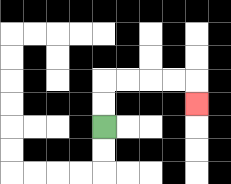{'start': '[4, 5]', 'end': '[8, 4]', 'path_directions': 'U,U,R,R,R,R,D', 'path_coordinates': '[[4, 5], [4, 4], [4, 3], [5, 3], [6, 3], [7, 3], [8, 3], [8, 4]]'}